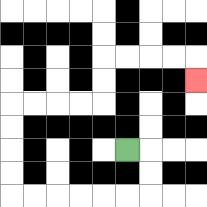{'start': '[5, 6]', 'end': '[8, 3]', 'path_directions': 'R,D,D,L,L,L,L,L,L,U,U,U,U,R,R,R,R,U,U,R,R,R,R,D', 'path_coordinates': '[[5, 6], [6, 6], [6, 7], [6, 8], [5, 8], [4, 8], [3, 8], [2, 8], [1, 8], [0, 8], [0, 7], [0, 6], [0, 5], [0, 4], [1, 4], [2, 4], [3, 4], [4, 4], [4, 3], [4, 2], [5, 2], [6, 2], [7, 2], [8, 2], [8, 3]]'}